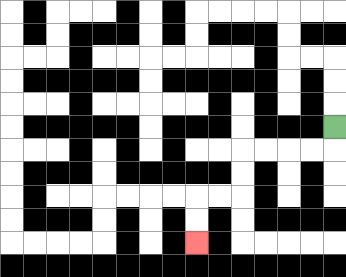{'start': '[14, 5]', 'end': '[8, 10]', 'path_directions': 'D,L,L,L,L,D,D,L,L,D,D', 'path_coordinates': '[[14, 5], [14, 6], [13, 6], [12, 6], [11, 6], [10, 6], [10, 7], [10, 8], [9, 8], [8, 8], [8, 9], [8, 10]]'}